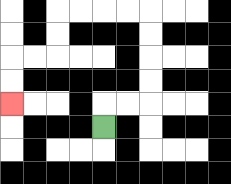{'start': '[4, 5]', 'end': '[0, 4]', 'path_directions': 'U,R,R,U,U,U,U,L,L,L,L,D,D,L,L,D,D', 'path_coordinates': '[[4, 5], [4, 4], [5, 4], [6, 4], [6, 3], [6, 2], [6, 1], [6, 0], [5, 0], [4, 0], [3, 0], [2, 0], [2, 1], [2, 2], [1, 2], [0, 2], [0, 3], [0, 4]]'}